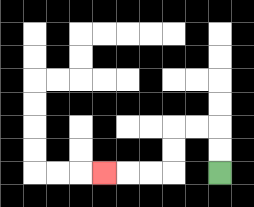{'start': '[9, 7]', 'end': '[4, 7]', 'path_directions': 'U,U,L,L,D,D,L,L,L', 'path_coordinates': '[[9, 7], [9, 6], [9, 5], [8, 5], [7, 5], [7, 6], [7, 7], [6, 7], [5, 7], [4, 7]]'}